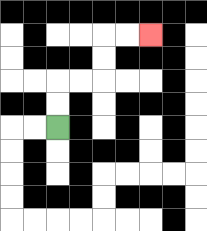{'start': '[2, 5]', 'end': '[6, 1]', 'path_directions': 'U,U,R,R,U,U,R,R', 'path_coordinates': '[[2, 5], [2, 4], [2, 3], [3, 3], [4, 3], [4, 2], [4, 1], [5, 1], [6, 1]]'}